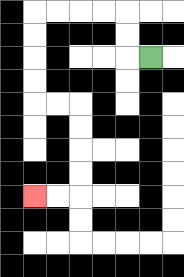{'start': '[6, 2]', 'end': '[1, 8]', 'path_directions': 'L,U,U,L,L,L,L,D,D,D,D,R,R,D,D,D,D,L,L', 'path_coordinates': '[[6, 2], [5, 2], [5, 1], [5, 0], [4, 0], [3, 0], [2, 0], [1, 0], [1, 1], [1, 2], [1, 3], [1, 4], [2, 4], [3, 4], [3, 5], [3, 6], [3, 7], [3, 8], [2, 8], [1, 8]]'}